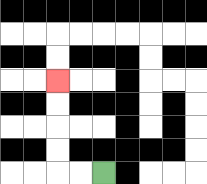{'start': '[4, 7]', 'end': '[2, 3]', 'path_directions': 'L,L,U,U,U,U', 'path_coordinates': '[[4, 7], [3, 7], [2, 7], [2, 6], [2, 5], [2, 4], [2, 3]]'}